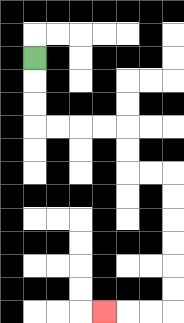{'start': '[1, 2]', 'end': '[4, 13]', 'path_directions': 'D,D,D,R,R,R,R,D,D,R,R,D,D,D,D,D,D,L,L,L', 'path_coordinates': '[[1, 2], [1, 3], [1, 4], [1, 5], [2, 5], [3, 5], [4, 5], [5, 5], [5, 6], [5, 7], [6, 7], [7, 7], [7, 8], [7, 9], [7, 10], [7, 11], [7, 12], [7, 13], [6, 13], [5, 13], [4, 13]]'}